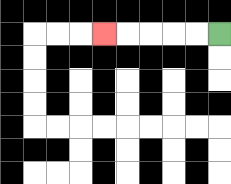{'start': '[9, 1]', 'end': '[4, 1]', 'path_directions': 'L,L,L,L,L', 'path_coordinates': '[[9, 1], [8, 1], [7, 1], [6, 1], [5, 1], [4, 1]]'}